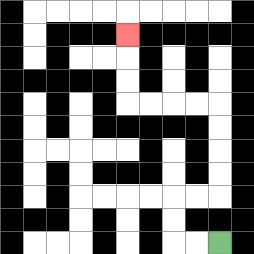{'start': '[9, 10]', 'end': '[5, 1]', 'path_directions': 'L,L,U,U,R,R,U,U,U,U,L,L,L,L,U,U,U', 'path_coordinates': '[[9, 10], [8, 10], [7, 10], [7, 9], [7, 8], [8, 8], [9, 8], [9, 7], [9, 6], [9, 5], [9, 4], [8, 4], [7, 4], [6, 4], [5, 4], [5, 3], [5, 2], [5, 1]]'}